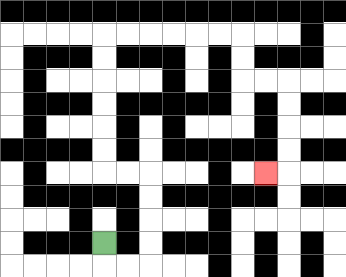{'start': '[4, 10]', 'end': '[11, 7]', 'path_directions': 'D,R,R,U,U,U,U,L,L,U,U,U,U,U,U,R,R,R,R,R,R,D,D,R,R,D,D,D,D,L', 'path_coordinates': '[[4, 10], [4, 11], [5, 11], [6, 11], [6, 10], [6, 9], [6, 8], [6, 7], [5, 7], [4, 7], [4, 6], [4, 5], [4, 4], [4, 3], [4, 2], [4, 1], [5, 1], [6, 1], [7, 1], [8, 1], [9, 1], [10, 1], [10, 2], [10, 3], [11, 3], [12, 3], [12, 4], [12, 5], [12, 6], [12, 7], [11, 7]]'}